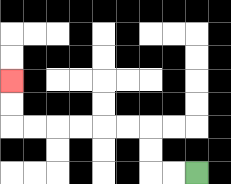{'start': '[8, 7]', 'end': '[0, 3]', 'path_directions': 'L,L,U,U,L,L,L,L,L,L,U,U', 'path_coordinates': '[[8, 7], [7, 7], [6, 7], [6, 6], [6, 5], [5, 5], [4, 5], [3, 5], [2, 5], [1, 5], [0, 5], [0, 4], [0, 3]]'}